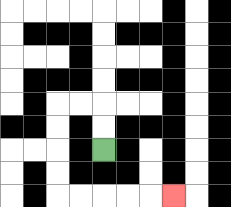{'start': '[4, 6]', 'end': '[7, 8]', 'path_directions': 'U,U,L,L,D,D,D,D,R,R,R,R,R', 'path_coordinates': '[[4, 6], [4, 5], [4, 4], [3, 4], [2, 4], [2, 5], [2, 6], [2, 7], [2, 8], [3, 8], [4, 8], [5, 8], [6, 8], [7, 8]]'}